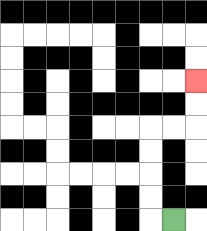{'start': '[7, 9]', 'end': '[8, 3]', 'path_directions': 'L,U,U,U,U,R,R,U,U', 'path_coordinates': '[[7, 9], [6, 9], [6, 8], [6, 7], [6, 6], [6, 5], [7, 5], [8, 5], [8, 4], [8, 3]]'}